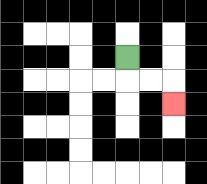{'start': '[5, 2]', 'end': '[7, 4]', 'path_directions': 'D,R,R,D', 'path_coordinates': '[[5, 2], [5, 3], [6, 3], [7, 3], [7, 4]]'}